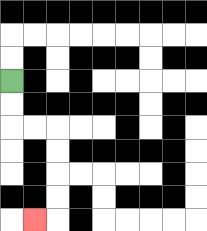{'start': '[0, 3]', 'end': '[1, 9]', 'path_directions': 'D,D,R,R,D,D,D,D,L', 'path_coordinates': '[[0, 3], [0, 4], [0, 5], [1, 5], [2, 5], [2, 6], [2, 7], [2, 8], [2, 9], [1, 9]]'}